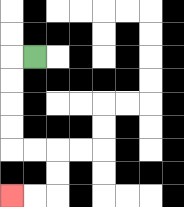{'start': '[1, 2]', 'end': '[0, 8]', 'path_directions': 'L,D,D,D,D,R,R,D,D,L,L', 'path_coordinates': '[[1, 2], [0, 2], [0, 3], [0, 4], [0, 5], [0, 6], [1, 6], [2, 6], [2, 7], [2, 8], [1, 8], [0, 8]]'}